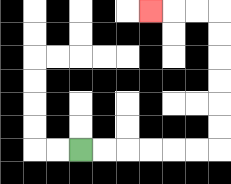{'start': '[3, 6]', 'end': '[6, 0]', 'path_directions': 'R,R,R,R,R,R,U,U,U,U,U,U,L,L,L', 'path_coordinates': '[[3, 6], [4, 6], [5, 6], [6, 6], [7, 6], [8, 6], [9, 6], [9, 5], [9, 4], [9, 3], [9, 2], [9, 1], [9, 0], [8, 0], [7, 0], [6, 0]]'}